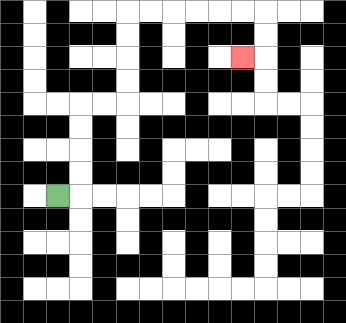{'start': '[2, 8]', 'end': '[10, 2]', 'path_directions': 'R,U,U,U,U,R,R,U,U,U,U,R,R,R,R,R,R,D,D,L', 'path_coordinates': '[[2, 8], [3, 8], [3, 7], [3, 6], [3, 5], [3, 4], [4, 4], [5, 4], [5, 3], [5, 2], [5, 1], [5, 0], [6, 0], [7, 0], [8, 0], [9, 0], [10, 0], [11, 0], [11, 1], [11, 2], [10, 2]]'}